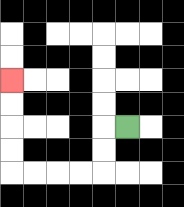{'start': '[5, 5]', 'end': '[0, 3]', 'path_directions': 'L,D,D,L,L,L,L,U,U,U,U', 'path_coordinates': '[[5, 5], [4, 5], [4, 6], [4, 7], [3, 7], [2, 7], [1, 7], [0, 7], [0, 6], [0, 5], [0, 4], [0, 3]]'}